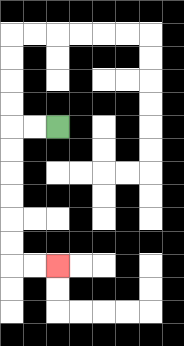{'start': '[2, 5]', 'end': '[2, 11]', 'path_directions': 'L,L,D,D,D,D,D,D,R,R', 'path_coordinates': '[[2, 5], [1, 5], [0, 5], [0, 6], [0, 7], [0, 8], [0, 9], [0, 10], [0, 11], [1, 11], [2, 11]]'}